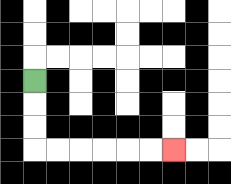{'start': '[1, 3]', 'end': '[7, 6]', 'path_directions': 'D,D,D,R,R,R,R,R,R', 'path_coordinates': '[[1, 3], [1, 4], [1, 5], [1, 6], [2, 6], [3, 6], [4, 6], [5, 6], [6, 6], [7, 6]]'}